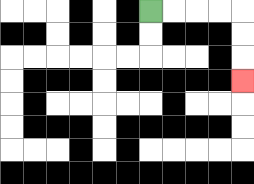{'start': '[6, 0]', 'end': '[10, 3]', 'path_directions': 'R,R,R,R,D,D,D', 'path_coordinates': '[[6, 0], [7, 0], [8, 0], [9, 0], [10, 0], [10, 1], [10, 2], [10, 3]]'}